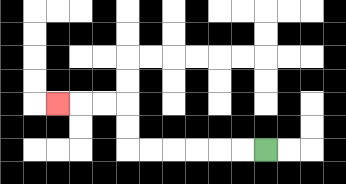{'start': '[11, 6]', 'end': '[2, 4]', 'path_directions': 'L,L,L,L,L,L,U,U,L,L,L', 'path_coordinates': '[[11, 6], [10, 6], [9, 6], [8, 6], [7, 6], [6, 6], [5, 6], [5, 5], [5, 4], [4, 4], [3, 4], [2, 4]]'}